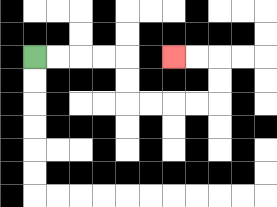{'start': '[1, 2]', 'end': '[7, 2]', 'path_directions': 'R,R,R,R,D,D,R,R,R,R,U,U,L,L', 'path_coordinates': '[[1, 2], [2, 2], [3, 2], [4, 2], [5, 2], [5, 3], [5, 4], [6, 4], [7, 4], [8, 4], [9, 4], [9, 3], [9, 2], [8, 2], [7, 2]]'}